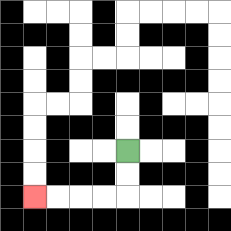{'start': '[5, 6]', 'end': '[1, 8]', 'path_directions': 'D,D,L,L,L,L', 'path_coordinates': '[[5, 6], [5, 7], [5, 8], [4, 8], [3, 8], [2, 8], [1, 8]]'}